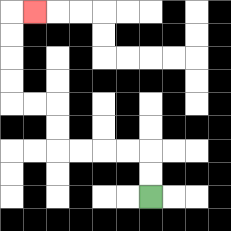{'start': '[6, 8]', 'end': '[1, 0]', 'path_directions': 'U,U,L,L,L,L,U,U,L,L,U,U,U,U,R', 'path_coordinates': '[[6, 8], [6, 7], [6, 6], [5, 6], [4, 6], [3, 6], [2, 6], [2, 5], [2, 4], [1, 4], [0, 4], [0, 3], [0, 2], [0, 1], [0, 0], [1, 0]]'}